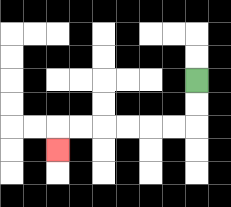{'start': '[8, 3]', 'end': '[2, 6]', 'path_directions': 'D,D,L,L,L,L,L,L,D', 'path_coordinates': '[[8, 3], [8, 4], [8, 5], [7, 5], [6, 5], [5, 5], [4, 5], [3, 5], [2, 5], [2, 6]]'}